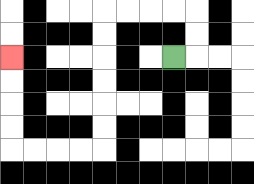{'start': '[7, 2]', 'end': '[0, 2]', 'path_directions': 'R,U,U,L,L,L,L,D,D,D,D,D,D,L,L,L,L,U,U,U,U', 'path_coordinates': '[[7, 2], [8, 2], [8, 1], [8, 0], [7, 0], [6, 0], [5, 0], [4, 0], [4, 1], [4, 2], [4, 3], [4, 4], [4, 5], [4, 6], [3, 6], [2, 6], [1, 6], [0, 6], [0, 5], [0, 4], [0, 3], [0, 2]]'}